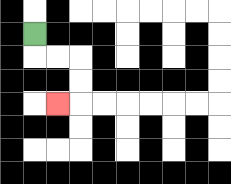{'start': '[1, 1]', 'end': '[2, 4]', 'path_directions': 'D,R,R,D,D,L', 'path_coordinates': '[[1, 1], [1, 2], [2, 2], [3, 2], [3, 3], [3, 4], [2, 4]]'}